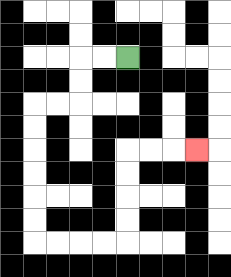{'start': '[5, 2]', 'end': '[8, 6]', 'path_directions': 'L,L,D,D,L,L,D,D,D,D,D,D,R,R,R,R,U,U,U,U,R,R,R', 'path_coordinates': '[[5, 2], [4, 2], [3, 2], [3, 3], [3, 4], [2, 4], [1, 4], [1, 5], [1, 6], [1, 7], [1, 8], [1, 9], [1, 10], [2, 10], [3, 10], [4, 10], [5, 10], [5, 9], [5, 8], [5, 7], [5, 6], [6, 6], [7, 6], [8, 6]]'}